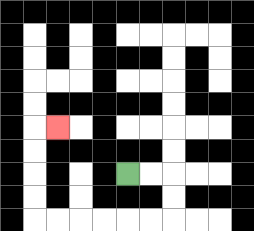{'start': '[5, 7]', 'end': '[2, 5]', 'path_directions': 'R,R,D,D,L,L,L,L,L,L,U,U,U,U,R', 'path_coordinates': '[[5, 7], [6, 7], [7, 7], [7, 8], [7, 9], [6, 9], [5, 9], [4, 9], [3, 9], [2, 9], [1, 9], [1, 8], [1, 7], [1, 6], [1, 5], [2, 5]]'}